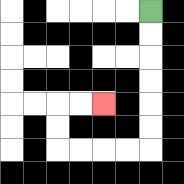{'start': '[6, 0]', 'end': '[4, 4]', 'path_directions': 'D,D,D,D,D,D,L,L,L,L,U,U,R,R', 'path_coordinates': '[[6, 0], [6, 1], [6, 2], [6, 3], [6, 4], [6, 5], [6, 6], [5, 6], [4, 6], [3, 6], [2, 6], [2, 5], [2, 4], [3, 4], [4, 4]]'}